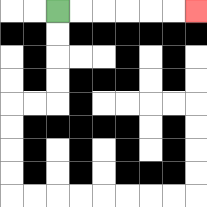{'start': '[2, 0]', 'end': '[8, 0]', 'path_directions': 'R,R,R,R,R,R', 'path_coordinates': '[[2, 0], [3, 0], [4, 0], [5, 0], [6, 0], [7, 0], [8, 0]]'}